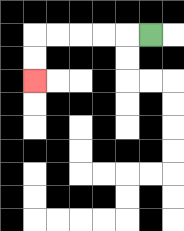{'start': '[6, 1]', 'end': '[1, 3]', 'path_directions': 'L,L,L,L,L,D,D', 'path_coordinates': '[[6, 1], [5, 1], [4, 1], [3, 1], [2, 1], [1, 1], [1, 2], [1, 3]]'}